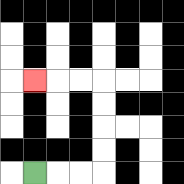{'start': '[1, 7]', 'end': '[1, 3]', 'path_directions': 'R,R,R,U,U,U,U,L,L,L', 'path_coordinates': '[[1, 7], [2, 7], [3, 7], [4, 7], [4, 6], [4, 5], [4, 4], [4, 3], [3, 3], [2, 3], [1, 3]]'}